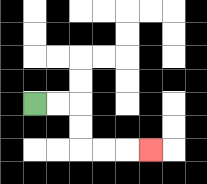{'start': '[1, 4]', 'end': '[6, 6]', 'path_directions': 'R,R,D,D,R,R,R', 'path_coordinates': '[[1, 4], [2, 4], [3, 4], [3, 5], [3, 6], [4, 6], [5, 6], [6, 6]]'}